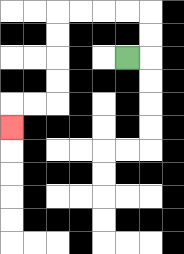{'start': '[5, 2]', 'end': '[0, 5]', 'path_directions': 'R,U,U,L,L,L,L,D,D,D,D,L,L,D', 'path_coordinates': '[[5, 2], [6, 2], [6, 1], [6, 0], [5, 0], [4, 0], [3, 0], [2, 0], [2, 1], [2, 2], [2, 3], [2, 4], [1, 4], [0, 4], [0, 5]]'}